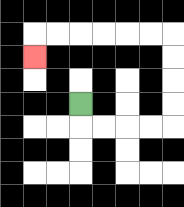{'start': '[3, 4]', 'end': '[1, 2]', 'path_directions': 'D,R,R,R,R,U,U,U,U,L,L,L,L,L,L,D', 'path_coordinates': '[[3, 4], [3, 5], [4, 5], [5, 5], [6, 5], [7, 5], [7, 4], [7, 3], [7, 2], [7, 1], [6, 1], [5, 1], [4, 1], [3, 1], [2, 1], [1, 1], [1, 2]]'}